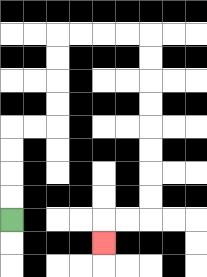{'start': '[0, 9]', 'end': '[4, 10]', 'path_directions': 'U,U,U,U,R,R,U,U,U,U,R,R,R,R,D,D,D,D,D,D,D,D,L,L,D', 'path_coordinates': '[[0, 9], [0, 8], [0, 7], [0, 6], [0, 5], [1, 5], [2, 5], [2, 4], [2, 3], [2, 2], [2, 1], [3, 1], [4, 1], [5, 1], [6, 1], [6, 2], [6, 3], [6, 4], [6, 5], [6, 6], [6, 7], [6, 8], [6, 9], [5, 9], [4, 9], [4, 10]]'}